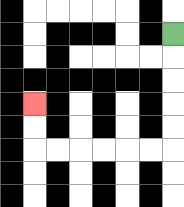{'start': '[7, 1]', 'end': '[1, 4]', 'path_directions': 'D,D,D,D,D,L,L,L,L,L,L,U,U', 'path_coordinates': '[[7, 1], [7, 2], [7, 3], [7, 4], [7, 5], [7, 6], [6, 6], [5, 6], [4, 6], [3, 6], [2, 6], [1, 6], [1, 5], [1, 4]]'}